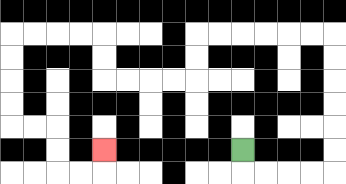{'start': '[10, 6]', 'end': '[4, 6]', 'path_directions': 'D,R,R,R,R,U,U,U,U,U,U,L,L,L,L,L,L,D,D,L,L,L,L,U,U,L,L,L,L,D,D,D,D,R,R,D,D,R,R,U', 'path_coordinates': '[[10, 6], [10, 7], [11, 7], [12, 7], [13, 7], [14, 7], [14, 6], [14, 5], [14, 4], [14, 3], [14, 2], [14, 1], [13, 1], [12, 1], [11, 1], [10, 1], [9, 1], [8, 1], [8, 2], [8, 3], [7, 3], [6, 3], [5, 3], [4, 3], [4, 2], [4, 1], [3, 1], [2, 1], [1, 1], [0, 1], [0, 2], [0, 3], [0, 4], [0, 5], [1, 5], [2, 5], [2, 6], [2, 7], [3, 7], [4, 7], [4, 6]]'}